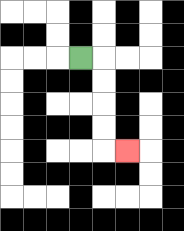{'start': '[3, 2]', 'end': '[5, 6]', 'path_directions': 'R,D,D,D,D,R', 'path_coordinates': '[[3, 2], [4, 2], [4, 3], [4, 4], [4, 5], [4, 6], [5, 6]]'}